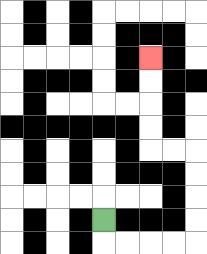{'start': '[4, 9]', 'end': '[6, 2]', 'path_directions': 'D,R,R,R,R,U,U,U,U,L,L,U,U,U,U', 'path_coordinates': '[[4, 9], [4, 10], [5, 10], [6, 10], [7, 10], [8, 10], [8, 9], [8, 8], [8, 7], [8, 6], [7, 6], [6, 6], [6, 5], [6, 4], [6, 3], [6, 2]]'}